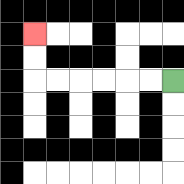{'start': '[7, 3]', 'end': '[1, 1]', 'path_directions': 'L,L,L,L,L,L,U,U', 'path_coordinates': '[[7, 3], [6, 3], [5, 3], [4, 3], [3, 3], [2, 3], [1, 3], [1, 2], [1, 1]]'}